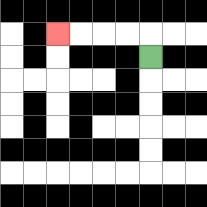{'start': '[6, 2]', 'end': '[2, 1]', 'path_directions': 'U,L,L,L,L', 'path_coordinates': '[[6, 2], [6, 1], [5, 1], [4, 1], [3, 1], [2, 1]]'}